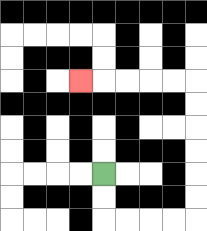{'start': '[4, 7]', 'end': '[3, 3]', 'path_directions': 'D,D,R,R,R,R,U,U,U,U,U,U,L,L,L,L,L', 'path_coordinates': '[[4, 7], [4, 8], [4, 9], [5, 9], [6, 9], [7, 9], [8, 9], [8, 8], [8, 7], [8, 6], [8, 5], [8, 4], [8, 3], [7, 3], [6, 3], [5, 3], [4, 3], [3, 3]]'}